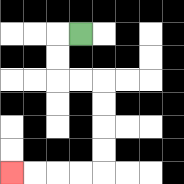{'start': '[3, 1]', 'end': '[0, 7]', 'path_directions': 'L,D,D,R,R,D,D,D,D,L,L,L,L', 'path_coordinates': '[[3, 1], [2, 1], [2, 2], [2, 3], [3, 3], [4, 3], [4, 4], [4, 5], [4, 6], [4, 7], [3, 7], [2, 7], [1, 7], [0, 7]]'}